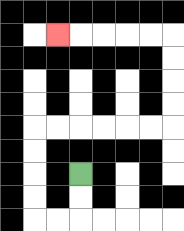{'start': '[3, 7]', 'end': '[2, 1]', 'path_directions': 'D,D,L,L,U,U,U,U,R,R,R,R,R,R,U,U,U,U,L,L,L,L,L', 'path_coordinates': '[[3, 7], [3, 8], [3, 9], [2, 9], [1, 9], [1, 8], [1, 7], [1, 6], [1, 5], [2, 5], [3, 5], [4, 5], [5, 5], [6, 5], [7, 5], [7, 4], [7, 3], [7, 2], [7, 1], [6, 1], [5, 1], [4, 1], [3, 1], [2, 1]]'}